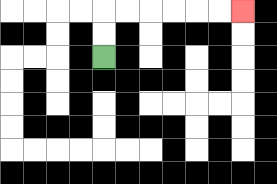{'start': '[4, 2]', 'end': '[10, 0]', 'path_directions': 'U,U,R,R,R,R,R,R', 'path_coordinates': '[[4, 2], [4, 1], [4, 0], [5, 0], [6, 0], [7, 0], [8, 0], [9, 0], [10, 0]]'}